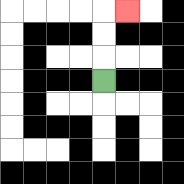{'start': '[4, 3]', 'end': '[5, 0]', 'path_directions': 'U,U,U,R', 'path_coordinates': '[[4, 3], [4, 2], [4, 1], [4, 0], [5, 0]]'}